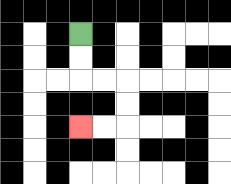{'start': '[3, 1]', 'end': '[3, 5]', 'path_directions': 'D,D,R,R,D,D,L,L', 'path_coordinates': '[[3, 1], [3, 2], [3, 3], [4, 3], [5, 3], [5, 4], [5, 5], [4, 5], [3, 5]]'}